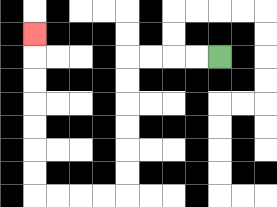{'start': '[9, 2]', 'end': '[1, 1]', 'path_directions': 'L,L,L,L,D,D,D,D,D,D,L,L,L,L,U,U,U,U,U,U,U', 'path_coordinates': '[[9, 2], [8, 2], [7, 2], [6, 2], [5, 2], [5, 3], [5, 4], [5, 5], [5, 6], [5, 7], [5, 8], [4, 8], [3, 8], [2, 8], [1, 8], [1, 7], [1, 6], [1, 5], [1, 4], [1, 3], [1, 2], [1, 1]]'}